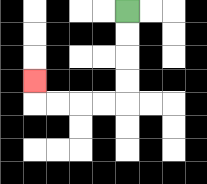{'start': '[5, 0]', 'end': '[1, 3]', 'path_directions': 'D,D,D,D,L,L,L,L,U', 'path_coordinates': '[[5, 0], [5, 1], [5, 2], [5, 3], [5, 4], [4, 4], [3, 4], [2, 4], [1, 4], [1, 3]]'}